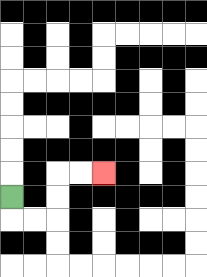{'start': '[0, 8]', 'end': '[4, 7]', 'path_directions': 'D,R,R,U,U,R,R', 'path_coordinates': '[[0, 8], [0, 9], [1, 9], [2, 9], [2, 8], [2, 7], [3, 7], [4, 7]]'}